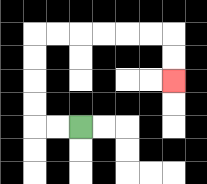{'start': '[3, 5]', 'end': '[7, 3]', 'path_directions': 'L,L,U,U,U,U,R,R,R,R,R,R,D,D', 'path_coordinates': '[[3, 5], [2, 5], [1, 5], [1, 4], [1, 3], [1, 2], [1, 1], [2, 1], [3, 1], [4, 1], [5, 1], [6, 1], [7, 1], [7, 2], [7, 3]]'}